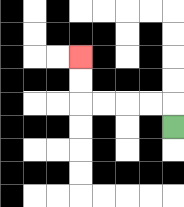{'start': '[7, 5]', 'end': '[3, 2]', 'path_directions': 'U,L,L,L,L,U,U', 'path_coordinates': '[[7, 5], [7, 4], [6, 4], [5, 4], [4, 4], [3, 4], [3, 3], [3, 2]]'}